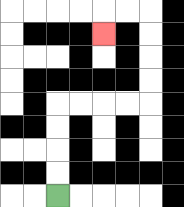{'start': '[2, 8]', 'end': '[4, 1]', 'path_directions': 'U,U,U,U,R,R,R,R,U,U,U,U,L,L,D', 'path_coordinates': '[[2, 8], [2, 7], [2, 6], [2, 5], [2, 4], [3, 4], [4, 4], [5, 4], [6, 4], [6, 3], [6, 2], [6, 1], [6, 0], [5, 0], [4, 0], [4, 1]]'}